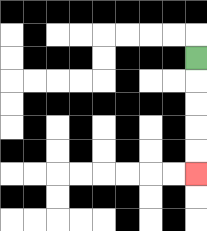{'start': '[8, 2]', 'end': '[8, 7]', 'path_directions': 'D,D,D,D,D', 'path_coordinates': '[[8, 2], [8, 3], [8, 4], [8, 5], [8, 6], [8, 7]]'}